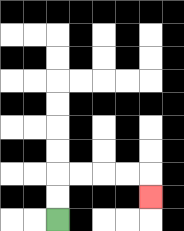{'start': '[2, 9]', 'end': '[6, 8]', 'path_directions': 'U,U,R,R,R,R,D', 'path_coordinates': '[[2, 9], [2, 8], [2, 7], [3, 7], [4, 7], [5, 7], [6, 7], [6, 8]]'}